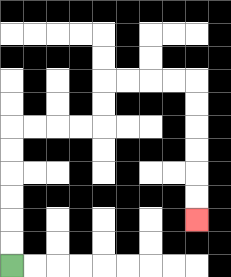{'start': '[0, 11]', 'end': '[8, 9]', 'path_directions': 'U,U,U,U,U,U,R,R,R,R,U,U,R,R,R,R,D,D,D,D,D,D', 'path_coordinates': '[[0, 11], [0, 10], [0, 9], [0, 8], [0, 7], [0, 6], [0, 5], [1, 5], [2, 5], [3, 5], [4, 5], [4, 4], [4, 3], [5, 3], [6, 3], [7, 3], [8, 3], [8, 4], [8, 5], [8, 6], [8, 7], [8, 8], [8, 9]]'}